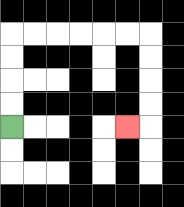{'start': '[0, 5]', 'end': '[5, 5]', 'path_directions': 'U,U,U,U,R,R,R,R,R,R,D,D,D,D,L', 'path_coordinates': '[[0, 5], [0, 4], [0, 3], [0, 2], [0, 1], [1, 1], [2, 1], [3, 1], [4, 1], [5, 1], [6, 1], [6, 2], [6, 3], [6, 4], [6, 5], [5, 5]]'}